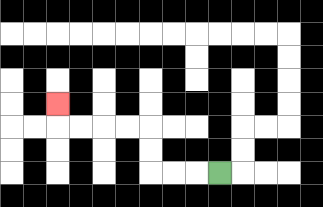{'start': '[9, 7]', 'end': '[2, 4]', 'path_directions': 'L,L,L,U,U,L,L,L,L,U', 'path_coordinates': '[[9, 7], [8, 7], [7, 7], [6, 7], [6, 6], [6, 5], [5, 5], [4, 5], [3, 5], [2, 5], [2, 4]]'}